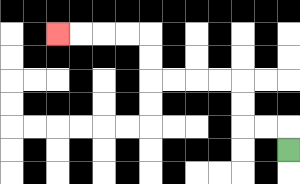{'start': '[12, 6]', 'end': '[2, 1]', 'path_directions': 'U,L,L,U,U,L,L,L,L,U,U,L,L,L,L', 'path_coordinates': '[[12, 6], [12, 5], [11, 5], [10, 5], [10, 4], [10, 3], [9, 3], [8, 3], [7, 3], [6, 3], [6, 2], [6, 1], [5, 1], [4, 1], [3, 1], [2, 1]]'}